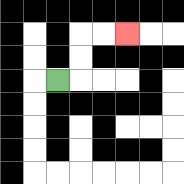{'start': '[2, 3]', 'end': '[5, 1]', 'path_directions': 'R,U,U,R,R', 'path_coordinates': '[[2, 3], [3, 3], [3, 2], [3, 1], [4, 1], [5, 1]]'}